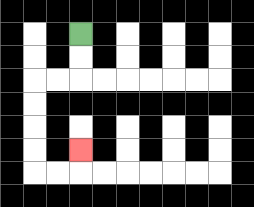{'start': '[3, 1]', 'end': '[3, 6]', 'path_directions': 'D,D,L,L,D,D,D,D,R,R,U', 'path_coordinates': '[[3, 1], [3, 2], [3, 3], [2, 3], [1, 3], [1, 4], [1, 5], [1, 6], [1, 7], [2, 7], [3, 7], [3, 6]]'}